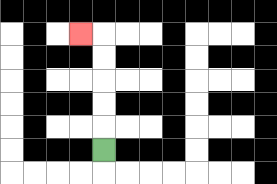{'start': '[4, 6]', 'end': '[3, 1]', 'path_directions': 'U,U,U,U,U,L', 'path_coordinates': '[[4, 6], [4, 5], [4, 4], [4, 3], [4, 2], [4, 1], [3, 1]]'}